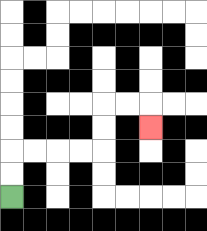{'start': '[0, 8]', 'end': '[6, 5]', 'path_directions': 'U,U,R,R,R,R,U,U,R,R,D', 'path_coordinates': '[[0, 8], [0, 7], [0, 6], [1, 6], [2, 6], [3, 6], [4, 6], [4, 5], [4, 4], [5, 4], [6, 4], [6, 5]]'}